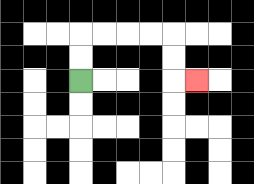{'start': '[3, 3]', 'end': '[8, 3]', 'path_directions': 'U,U,R,R,R,R,D,D,R', 'path_coordinates': '[[3, 3], [3, 2], [3, 1], [4, 1], [5, 1], [6, 1], [7, 1], [7, 2], [7, 3], [8, 3]]'}